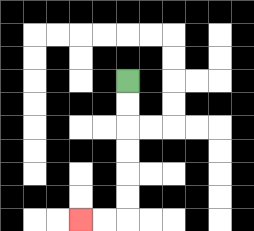{'start': '[5, 3]', 'end': '[3, 9]', 'path_directions': 'D,D,D,D,D,D,L,L', 'path_coordinates': '[[5, 3], [5, 4], [5, 5], [5, 6], [5, 7], [5, 8], [5, 9], [4, 9], [3, 9]]'}